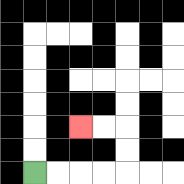{'start': '[1, 7]', 'end': '[3, 5]', 'path_directions': 'R,R,R,R,U,U,L,L', 'path_coordinates': '[[1, 7], [2, 7], [3, 7], [4, 7], [5, 7], [5, 6], [5, 5], [4, 5], [3, 5]]'}